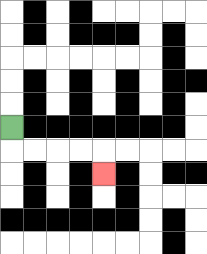{'start': '[0, 5]', 'end': '[4, 7]', 'path_directions': 'D,R,R,R,R,D', 'path_coordinates': '[[0, 5], [0, 6], [1, 6], [2, 6], [3, 6], [4, 6], [4, 7]]'}